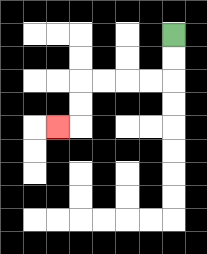{'start': '[7, 1]', 'end': '[2, 5]', 'path_directions': 'D,D,L,L,L,L,D,D,L', 'path_coordinates': '[[7, 1], [7, 2], [7, 3], [6, 3], [5, 3], [4, 3], [3, 3], [3, 4], [3, 5], [2, 5]]'}